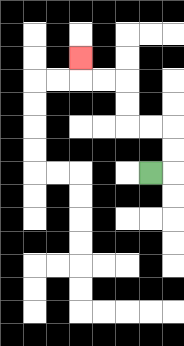{'start': '[6, 7]', 'end': '[3, 2]', 'path_directions': 'R,U,U,L,L,U,U,L,L,U', 'path_coordinates': '[[6, 7], [7, 7], [7, 6], [7, 5], [6, 5], [5, 5], [5, 4], [5, 3], [4, 3], [3, 3], [3, 2]]'}